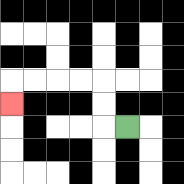{'start': '[5, 5]', 'end': '[0, 4]', 'path_directions': 'L,U,U,L,L,L,L,D', 'path_coordinates': '[[5, 5], [4, 5], [4, 4], [4, 3], [3, 3], [2, 3], [1, 3], [0, 3], [0, 4]]'}